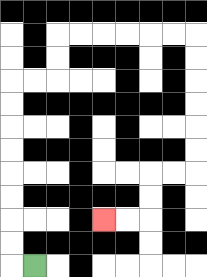{'start': '[1, 11]', 'end': '[4, 9]', 'path_directions': 'L,U,U,U,U,U,U,U,U,R,R,U,U,R,R,R,R,R,R,D,D,D,D,D,D,L,L,D,D,L,L', 'path_coordinates': '[[1, 11], [0, 11], [0, 10], [0, 9], [0, 8], [0, 7], [0, 6], [0, 5], [0, 4], [0, 3], [1, 3], [2, 3], [2, 2], [2, 1], [3, 1], [4, 1], [5, 1], [6, 1], [7, 1], [8, 1], [8, 2], [8, 3], [8, 4], [8, 5], [8, 6], [8, 7], [7, 7], [6, 7], [6, 8], [6, 9], [5, 9], [4, 9]]'}